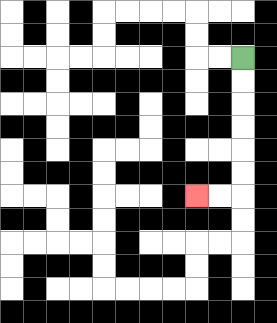{'start': '[10, 2]', 'end': '[8, 8]', 'path_directions': 'D,D,D,D,D,D,L,L', 'path_coordinates': '[[10, 2], [10, 3], [10, 4], [10, 5], [10, 6], [10, 7], [10, 8], [9, 8], [8, 8]]'}